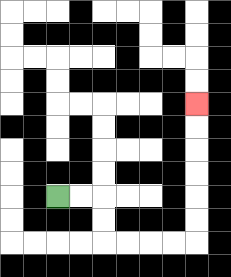{'start': '[2, 8]', 'end': '[8, 4]', 'path_directions': 'R,R,D,D,R,R,R,R,U,U,U,U,U,U', 'path_coordinates': '[[2, 8], [3, 8], [4, 8], [4, 9], [4, 10], [5, 10], [6, 10], [7, 10], [8, 10], [8, 9], [8, 8], [8, 7], [8, 6], [8, 5], [8, 4]]'}